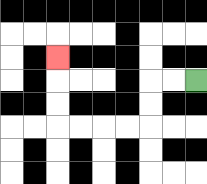{'start': '[8, 3]', 'end': '[2, 2]', 'path_directions': 'L,L,D,D,L,L,L,L,U,U,U', 'path_coordinates': '[[8, 3], [7, 3], [6, 3], [6, 4], [6, 5], [5, 5], [4, 5], [3, 5], [2, 5], [2, 4], [2, 3], [2, 2]]'}